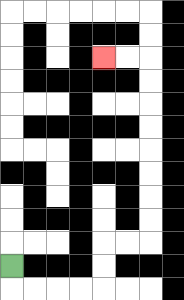{'start': '[0, 11]', 'end': '[4, 2]', 'path_directions': 'D,R,R,R,R,U,U,R,R,U,U,U,U,U,U,U,U,L,L', 'path_coordinates': '[[0, 11], [0, 12], [1, 12], [2, 12], [3, 12], [4, 12], [4, 11], [4, 10], [5, 10], [6, 10], [6, 9], [6, 8], [6, 7], [6, 6], [6, 5], [6, 4], [6, 3], [6, 2], [5, 2], [4, 2]]'}